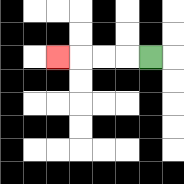{'start': '[6, 2]', 'end': '[2, 2]', 'path_directions': 'L,L,L,L', 'path_coordinates': '[[6, 2], [5, 2], [4, 2], [3, 2], [2, 2]]'}